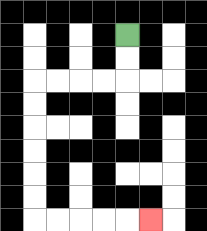{'start': '[5, 1]', 'end': '[6, 9]', 'path_directions': 'D,D,L,L,L,L,D,D,D,D,D,D,R,R,R,R,R', 'path_coordinates': '[[5, 1], [5, 2], [5, 3], [4, 3], [3, 3], [2, 3], [1, 3], [1, 4], [1, 5], [1, 6], [1, 7], [1, 8], [1, 9], [2, 9], [3, 9], [4, 9], [5, 9], [6, 9]]'}